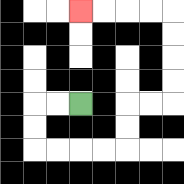{'start': '[3, 4]', 'end': '[3, 0]', 'path_directions': 'L,L,D,D,R,R,R,R,U,U,R,R,U,U,U,U,L,L,L,L', 'path_coordinates': '[[3, 4], [2, 4], [1, 4], [1, 5], [1, 6], [2, 6], [3, 6], [4, 6], [5, 6], [5, 5], [5, 4], [6, 4], [7, 4], [7, 3], [7, 2], [7, 1], [7, 0], [6, 0], [5, 0], [4, 0], [3, 0]]'}